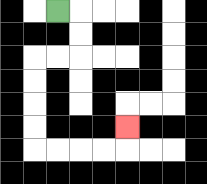{'start': '[2, 0]', 'end': '[5, 5]', 'path_directions': 'R,D,D,L,L,D,D,D,D,R,R,R,R,U', 'path_coordinates': '[[2, 0], [3, 0], [3, 1], [3, 2], [2, 2], [1, 2], [1, 3], [1, 4], [1, 5], [1, 6], [2, 6], [3, 6], [4, 6], [5, 6], [5, 5]]'}